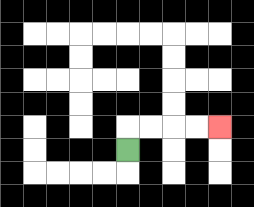{'start': '[5, 6]', 'end': '[9, 5]', 'path_directions': 'U,R,R,R,R', 'path_coordinates': '[[5, 6], [5, 5], [6, 5], [7, 5], [8, 5], [9, 5]]'}